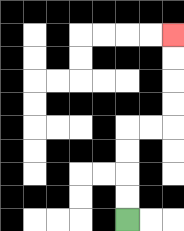{'start': '[5, 9]', 'end': '[7, 1]', 'path_directions': 'U,U,U,U,R,R,U,U,U,U', 'path_coordinates': '[[5, 9], [5, 8], [5, 7], [5, 6], [5, 5], [6, 5], [7, 5], [7, 4], [7, 3], [7, 2], [7, 1]]'}